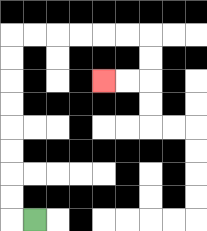{'start': '[1, 9]', 'end': '[4, 3]', 'path_directions': 'L,U,U,U,U,U,U,U,U,R,R,R,R,R,R,D,D,L,L', 'path_coordinates': '[[1, 9], [0, 9], [0, 8], [0, 7], [0, 6], [0, 5], [0, 4], [0, 3], [0, 2], [0, 1], [1, 1], [2, 1], [3, 1], [4, 1], [5, 1], [6, 1], [6, 2], [6, 3], [5, 3], [4, 3]]'}